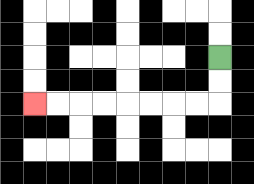{'start': '[9, 2]', 'end': '[1, 4]', 'path_directions': 'D,D,L,L,L,L,L,L,L,L', 'path_coordinates': '[[9, 2], [9, 3], [9, 4], [8, 4], [7, 4], [6, 4], [5, 4], [4, 4], [3, 4], [2, 4], [1, 4]]'}